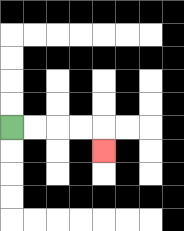{'start': '[0, 5]', 'end': '[4, 6]', 'path_directions': 'R,R,R,R,D', 'path_coordinates': '[[0, 5], [1, 5], [2, 5], [3, 5], [4, 5], [4, 6]]'}